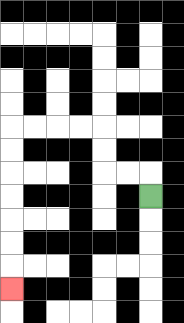{'start': '[6, 8]', 'end': '[0, 12]', 'path_directions': 'U,L,L,U,U,L,L,L,L,D,D,D,D,D,D,D', 'path_coordinates': '[[6, 8], [6, 7], [5, 7], [4, 7], [4, 6], [4, 5], [3, 5], [2, 5], [1, 5], [0, 5], [0, 6], [0, 7], [0, 8], [0, 9], [0, 10], [0, 11], [0, 12]]'}